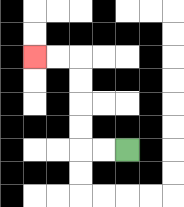{'start': '[5, 6]', 'end': '[1, 2]', 'path_directions': 'L,L,U,U,U,U,L,L', 'path_coordinates': '[[5, 6], [4, 6], [3, 6], [3, 5], [3, 4], [3, 3], [3, 2], [2, 2], [1, 2]]'}